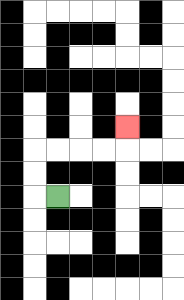{'start': '[2, 8]', 'end': '[5, 5]', 'path_directions': 'L,U,U,R,R,R,R,U', 'path_coordinates': '[[2, 8], [1, 8], [1, 7], [1, 6], [2, 6], [3, 6], [4, 6], [5, 6], [5, 5]]'}